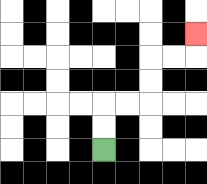{'start': '[4, 6]', 'end': '[8, 1]', 'path_directions': 'U,U,R,R,U,U,R,R,U', 'path_coordinates': '[[4, 6], [4, 5], [4, 4], [5, 4], [6, 4], [6, 3], [6, 2], [7, 2], [8, 2], [8, 1]]'}